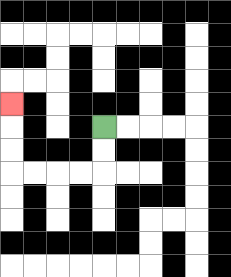{'start': '[4, 5]', 'end': '[0, 4]', 'path_directions': 'D,D,L,L,L,L,U,U,U', 'path_coordinates': '[[4, 5], [4, 6], [4, 7], [3, 7], [2, 7], [1, 7], [0, 7], [0, 6], [0, 5], [0, 4]]'}